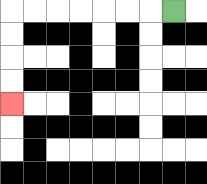{'start': '[7, 0]', 'end': '[0, 4]', 'path_directions': 'L,L,L,L,L,L,L,D,D,D,D', 'path_coordinates': '[[7, 0], [6, 0], [5, 0], [4, 0], [3, 0], [2, 0], [1, 0], [0, 0], [0, 1], [0, 2], [0, 3], [0, 4]]'}